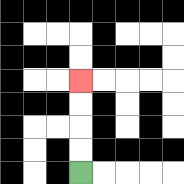{'start': '[3, 7]', 'end': '[3, 3]', 'path_directions': 'U,U,U,U', 'path_coordinates': '[[3, 7], [3, 6], [3, 5], [3, 4], [3, 3]]'}